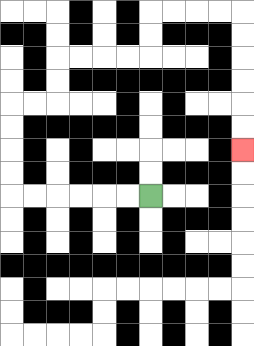{'start': '[6, 8]', 'end': '[10, 6]', 'path_directions': 'L,L,L,L,L,L,U,U,U,U,R,R,U,U,R,R,R,R,U,U,R,R,R,R,D,D,D,D,D,D', 'path_coordinates': '[[6, 8], [5, 8], [4, 8], [3, 8], [2, 8], [1, 8], [0, 8], [0, 7], [0, 6], [0, 5], [0, 4], [1, 4], [2, 4], [2, 3], [2, 2], [3, 2], [4, 2], [5, 2], [6, 2], [6, 1], [6, 0], [7, 0], [8, 0], [9, 0], [10, 0], [10, 1], [10, 2], [10, 3], [10, 4], [10, 5], [10, 6]]'}